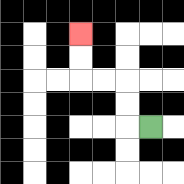{'start': '[6, 5]', 'end': '[3, 1]', 'path_directions': 'L,U,U,L,L,U,U', 'path_coordinates': '[[6, 5], [5, 5], [5, 4], [5, 3], [4, 3], [3, 3], [3, 2], [3, 1]]'}